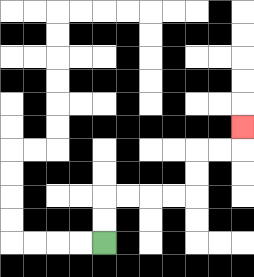{'start': '[4, 10]', 'end': '[10, 5]', 'path_directions': 'U,U,R,R,R,R,U,U,R,R,U', 'path_coordinates': '[[4, 10], [4, 9], [4, 8], [5, 8], [6, 8], [7, 8], [8, 8], [8, 7], [8, 6], [9, 6], [10, 6], [10, 5]]'}